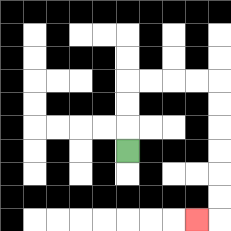{'start': '[5, 6]', 'end': '[8, 9]', 'path_directions': 'U,U,U,R,R,R,R,D,D,D,D,D,D,L', 'path_coordinates': '[[5, 6], [5, 5], [5, 4], [5, 3], [6, 3], [7, 3], [8, 3], [9, 3], [9, 4], [9, 5], [9, 6], [9, 7], [9, 8], [9, 9], [8, 9]]'}